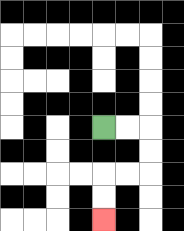{'start': '[4, 5]', 'end': '[4, 9]', 'path_directions': 'R,R,D,D,L,L,D,D', 'path_coordinates': '[[4, 5], [5, 5], [6, 5], [6, 6], [6, 7], [5, 7], [4, 7], [4, 8], [4, 9]]'}